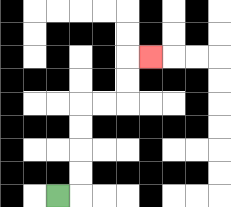{'start': '[2, 8]', 'end': '[6, 2]', 'path_directions': 'R,U,U,U,U,R,R,U,U,R', 'path_coordinates': '[[2, 8], [3, 8], [3, 7], [3, 6], [3, 5], [3, 4], [4, 4], [5, 4], [5, 3], [5, 2], [6, 2]]'}